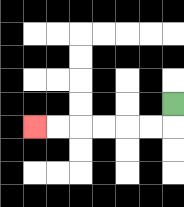{'start': '[7, 4]', 'end': '[1, 5]', 'path_directions': 'D,L,L,L,L,L,L', 'path_coordinates': '[[7, 4], [7, 5], [6, 5], [5, 5], [4, 5], [3, 5], [2, 5], [1, 5]]'}